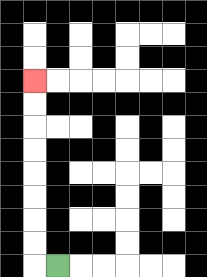{'start': '[2, 11]', 'end': '[1, 3]', 'path_directions': 'L,U,U,U,U,U,U,U,U', 'path_coordinates': '[[2, 11], [1, 11], [1, 10], [1, 9], [1, 8], [1, 7], [1, 6], [1, 5], [1, 4], [1, 3]]'}